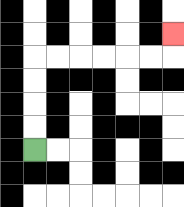{'start': '[1, 6]', 'end': '[7, 1]', 'path_directions': 'U,U,U,U,R,R,R,R,R,R,U', 'path_coordinates': '[[1, 6], [1, 5], [1, 4], [1, 3], [1, 2], [2, 2], [3, 2], [4, 2], [5, 2], [6, 2], [7, 2], [7, 1]]'}